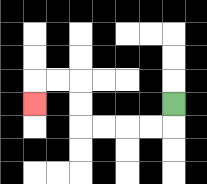{'start': '[7, 4]', 'end': '[1, 4]', 'path_directions': 'D,L,L,L,L,U,U,L,L,D', 'path_coordinates': '[[7, 4], [7, 5], [6, 5], [5, 5], [4, 5], [3, 5], [3, 4], [3, 3], [2, 3], [1, 3], [1, 4]]'}